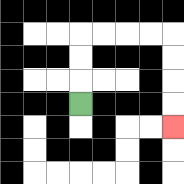{'start': '[3, 4]', 'end': '[7, 5]', 'path_directions': 'U,U,U,R,R,R,R,D,D,D,D', 'path_coordinates': '[[3, 4], [3, 3], [3, 2], [3, 1], [4, 1], [5, 1], [6, 1], [7, 1], [7, 2], [7, 3], [7, 4], [7, 5]]'}